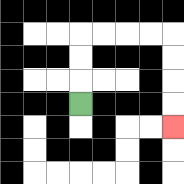{'start': '[3, 4]', 'end': '[7, 5]', 'path_directions': 'U,U,U,R,R,R,R,D,D,D,D', 'path_coordinates': '[[3, 4], [3, 3], [3, 2], [3, 1], [4, 1], [5, 1], [6, 1], [7, 1], [7, 2], [7, 3], [7, 4], [7, 5]]'}